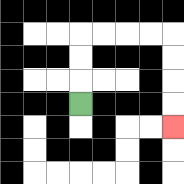{'start': '[3, 4]', 'end': '[7, 5]', 'path_directions': 'U,U,U,R,R,R,R,D,D,D,D', 'path_coordinates': '[[3, 4], [3, 3], [3, 2], [3, 1], [4, 1], [5, 1], [6, 1], [7, 1], [7, 2], [7, 3], [7, 4], [7, 5]]'}